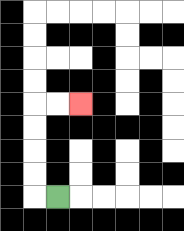{'start': '[2, 8]', 'end': '[3, 4]', 'path_directions': 'L,U,U,U,U,R,R', 'path_coordinates': '[[2, 8], [1, 8], [1, 7], [1, 6], [1, 5], [1, 4], [2, 4], [3, 4]]'}